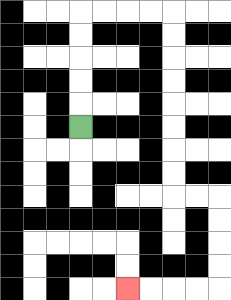{'start': '[3, 5]', 'end': '[5, 12]', 'path_directions': 'U,U,U,U,U,R,R,R,R,D,D,D,D,D,D,D,D,R,R,D,D,D,D,L,L,L,L', 'path_coordinates': '[[3, 5], [3, 4], [3, 3], [3, 2], [3, 1], [3, 0], [4, 0], [5, 0], [6, 0], [7, 0], [7, 1], [7, 2], [7, 3], [7, 4], [7, 5], [7, 6], [7, 7], [7, 8], [8, 8], [9, 8], [9, 9], [9, 10], [9, 11], [9, 12], [8, 12], [7, 12], [6, 12], [5, 12]]'}